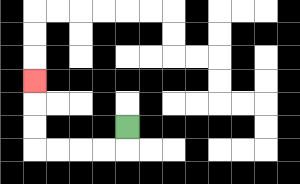{'start': '[5, 5]', 'end': '[1, 3]', 'path_directions': 'D,L,L,L,L,U,U,U', 'path_coordinates': '[[5, 5], [5, 6], [4, 6], [3, 6], [2, 6], [1, 6], [1, 5], [1, 4], [1, 3]]'}